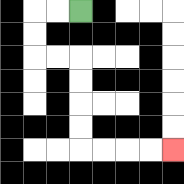{'start': '[3, 0]', 'end': '[7, 6]', 'path_directions': 'L,L,D,D,R,R,D,D,D,D,R,R,R,R', 'path_coordinates': '[[3, 0], [2, 0], [1, 0], [1, 1], [1, 2], [2, 2], [3, 2], [3, 3], [3, 4], [3, 5], [3, 6], [4, 6], [5, 6], [6, 6], [7, 6]]'}